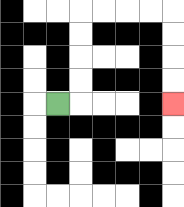{'start': '[2, 4]', 'end': '[7, 4]', 'path_directions': 'R,U,U,U,U,R,R,R,R,D,D,D,D', 'path_coordinates': '[[2, 4], [3, 4], [3, 3], [3, 2], [3, 1], [3, 0], [4, 0], [5, 0], [6, 0], [7, 0], [7, 1], [7, 2], [7, 3], [7, 4]]'}